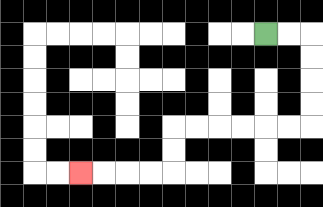{'start': '[11, 1]', 'end': '[3, 7]', 'path_directions': 'R,R,D,D,D,D,L,L,L,L,L,L,D,D,L,L,L,L', 'path_coordinates': '[[11, 1], [12, 1], [13, 1], [13, 2], [13, 3], [13, 4], [13, 5], [12, 5], [11, 5], [10, 5], [9, 5], [8, 5], [7, 5], [7, 6], [7, 7], [6, 7], [5, 7], [4, 7], [3, 7]]'}